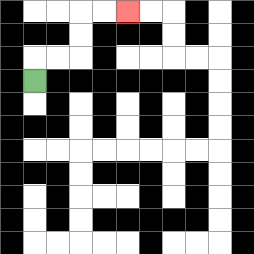{'start': '[1, 3]', 'end': '[5, 0]', 'path_directions': 'U,R,R,U,U,R,R', 'path_coordinates': '[[1, 3], [1, 2], [2, 2], [3, 2], [3, 1], [3, 0], [4, 0], [5, 0]]'}